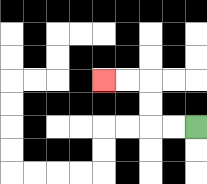{'start': '[8, 5]', 'end': '[4, 3]', 'path_directions': 'L,L,U,U,L,L', 'path_coordinates': '[[8, 5], [7, 5], [6, 5], [6, 4], [6, 3], [5, 3], [4, 3]]'}